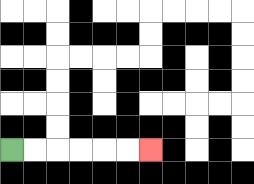{'start': '[0, 6]', 'end': '[6, 6]', 'path_directions': 'R,R,R,R,R,R', 'path_coordinates': '[[0, 6], [1, 6], [2, 6], [3, 6], [4, 6], [5, 6], [6, 6]]'}